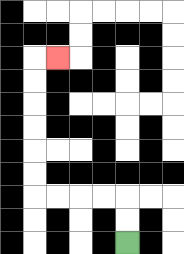{'start': '[5, 10]', 'end': '[2, 2]', 'path_directions': 'U,U,L,L,L,L,U,U,U,U,U,U,R', 'path_coordinates': '[[5, 10], [5, 9], [5, 8], [4, 8], [3, 8], [2, 8], [1, 8], [1, 7], [1, 6], [1, 5], [1, 4], [1, 3], [1, 2], [2, 2]]'}